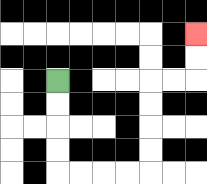{'start': '[2, 3]', 'end': '[8, 1]', 'path_directions': 'D,D,D,D,R,R,R,R,U,U,U,U,R,R,U,U', 'path_coordinates': '[[2, 3], [2, 4], [2, 5], [2, 6], [2, 7], [3, 7], [4, 7], [5, 7], [6, 7], [6, 6], [6, 5], [6, 4], [6, 3], [7, 3], [8, 3], [8, 2], [8, 1]]'}